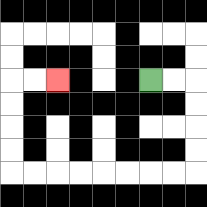{'start': '[6, 3]', 'end': '[2, 3]', 'path_directions': 'R,R,D,D,D,D,L,L,L,L,L,L,L,L,U,U,U,U,R,R', 'path_coordinates': '[[6, 3], [7, 3], [8, 3], [8, 4], [8, 5], [8, 6], [8, 7], [7, 7], [6, 7], [5, 7], [4, 7], [3, 7], [2, 7], [1, 7], [0, 7], [0, 6], [0, 5], [0, 4], [0, 3], [1, 3], [2, 3]]'}